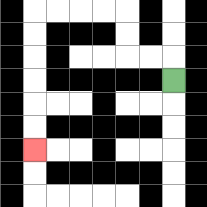{'start': '[7, 3]', 'end': '[1, 6]', 'path_directions': 'U,L,L,U,U,L,L,L,L,D,D,D,D,D,D', 'path_coordinates': '[[7, 3], [7, 2], [6, 2], [5, 2], [5, 1], [5, 0], [4, 0], [3, 0], [2, 0], [1, 0], [1, 1], [1, 2], [1, 3], [1, 4], [1, 5], [1, 6]]'}